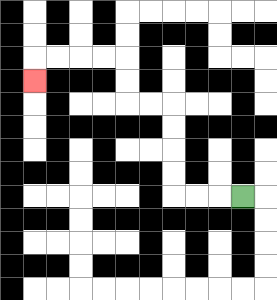{'start': '[10, 8]', 'end': '[1, 3]', 'path_directions': 'L,L,L,U,U,U,U,L,L,U,U,L,L,L,L,D', 'path_coordinates': '[[10, 8], [9, 8], [8, 8], [7, 8], [7, 7], [7, 6], [7, 5], [7, 4], [6, 4], [5, 4], [5, 3], [5, 2], [4, 2], [3, 2], [2, 2], [1, 2], [1, 3]]'}